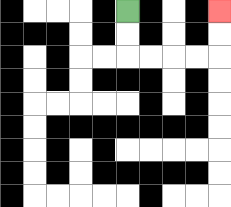{'start': '[5, 0]', 'end': '[9, 0]', 'path_directions': 'D,D,R,R,R,R,U,U', 'path_coordinates': '[[5, 0], [5, 1], [5, 2], [6, 2], [7, 2], [8, 2], [9, 2], [9, 1], [9, 0]]'}